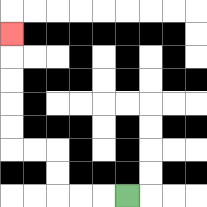{'start': '[5, 8]', 'end': '[0, 1]', 'path_directions': 'L,L,L,U,U,L,L,U,U,U,U,U', 'path_coordinates': '[[5, 8], [4, 8], [3, 8], [2, 8], [2, 7], [2, 6], [1, 6], [0, 6], [0, 5], [0, 4], [0, 3], [0, 2], [0, 1]]'}